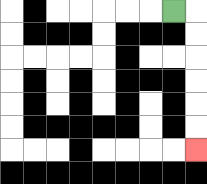{'start': '[7, 0]', 'end': '[8, 6]', 'path_directions': 'R,D,D,D,D,D,D', 'path_coordinates': '[[7, 0], [8, 0], [8, 1], [8, 2], [8, 3], [8, 4], [8, 5], [8, 6]]'}